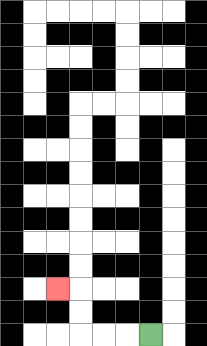{'start': '[6, 14]', 'end': '[2, 12]', 'path_directions': 'L,L,L,U,U,L', 'path_coordinates': '[[6, 14], [5, 14], [4, 14], [3, 14], [3, 13], [3, 12], [2, 12]]'}